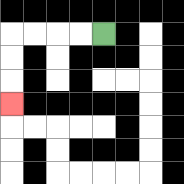{'start': '[4, 1]', 'end': '[0, 4]', 'path_directions': 'L,L,L,L,D,D,D', 'path_coordinates': '[[4, 1], [3, 1], [2, 1], [1, 1], [0, 1], [0, 2], [0, 3], [0, 4]]'}